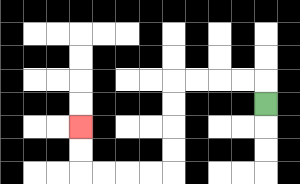{'start': '[11, 4]', 'end': '[3, 5]', 'path_directions': 'U,L,L,L,L,D,D,D,D,L,L,L,L,U,U', 'path_coordinates': '[[11, 4], [11, 3], [10, 3], [9, 3], [8, 3], [7, 3], [7, 4], [7, 5], [7, 6], [7, 7], [6, 7], [5, 7], [4, 7], [3, 7], [3, 6], [3, 5]]'}